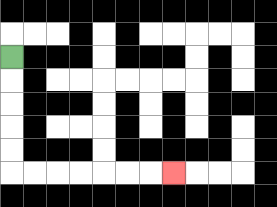{'start': '[0, 2]', 'end': '[7, 7]', 'path_directions': 'D,D,D,D,D,R,R,R,R,R,R,R', 'path_coordinates': '[[0, 2], [0, 3], [0, 4], [0, 5], [0, 6], [0, 7], [1, 7], [2, 7], [3, 7], [4, 7], [5, 7], [6, 7], [7, 7]]'}